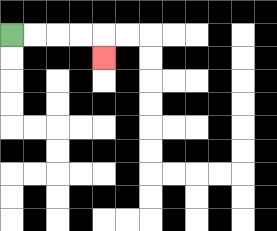{'start': '[0, 1]', 'end': '[4, 2]', 'path_directions': 'R,R,R,R,D', 'path_coordinates': '[[0, 1], [1, 1], [2, 1], [3, 1], [4, 1], [4, 2]]'}